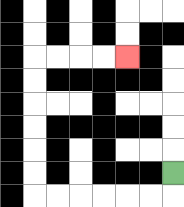{'start': '[7, 7]', 'end': '[5, 2]', 'path_directions': 'D,L,L,L,L,L,L,U,U,U,U,U,U,R,R,R,R', 'path_coordinates': '[[7, 7], [7, 8], [6, 8], [5, 8], [4, 8], [3, 8], [2, 8], [1, 8], [1, 7], [1, 6], [1, 5], [1, 4], [1, 3], [1, 2], [2, 2], [3, 2], [4, 2], [5, 2]]'}